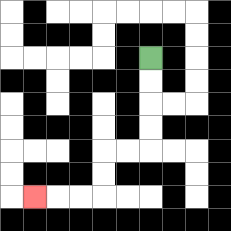{'start': '[6, 2]', 'end': '[1, 8]', 'path_directions': 'D,D,D,D,L,L,D,D,L,L,L', 'path_coordinates': '[[6, 2], [6, 3], [6, 4], [6, 5], [6, 6], [5, 6], [4, 6], [4, 7], [4, 8], [3, 8], [2, 8], [1, 8]]'}